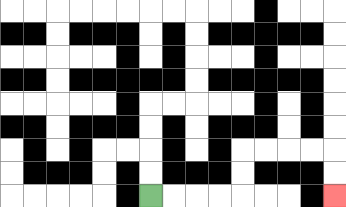{'start': '[6, 8]', 'end': '[14, 8]', 'path_directions': 'R,R,R,R,U,U,R,R,R,R,D,D', 'path_coordinates': '[[6, 8], [7, 8], [8, 8], [9, 8], [10, 8], [10, 7], [10, 6], [11, 6], [12, 6], [13, 6], [14, 6], [14, 7], [14, 8]]'}